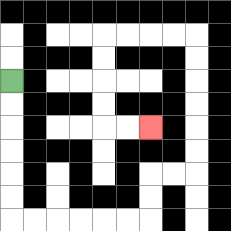{'start': '[0, 3]', 'end': '[6, 5]', 'path_directions': 'D,D,D,D,D,D,R,R,R,R,R,R,U,U,R,R,U,U,U,U,U,U,L,L,L,L,D,D,D,D,R,R', 'path_coordinates': '[[0, 3], [0, 4], [0, 5], [0, 6], [0, 7], [0, 8], [0, 9], [1, 9], [2, 9], [3, 9], [4, 9], [5, 9], [6, 9], [6, 8], [6, 7], [7, 7], [8, 7], [8, 6], [8, 5], [8, 4], [8, 3], [8, 2], [8, 1], [7, 1], [6, 1], [5, 1], [4, 1], [4, 2], [4, 3], [4, 4], [4, 5], [5, 5], [6, 5]]'}